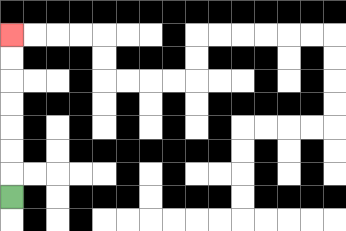{'start': '[0, 8]', 'end': '[0, 1]', 'path_directions': 'U,U,U,U,U,U,U', 'path_coordinates': '[[0, 8], [0, 7], [0, 6], [0, 5], [0, 4], [0, 3], [0, 2], [0, 1]]'}